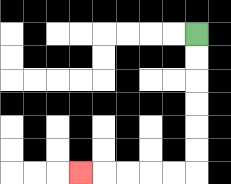{'start': '[8, 1]', 'end': '[3, 7]', 'path_directions': 'D,D,D,D,D,D,L,L,L,L,L', 'path_coordinates': '[[8, 1], [8, 2], [8, 3], [8, 4], [8, 5], [8, 6], [8, 7], [7, 7], [6, 7], [5, 7], [4, 7], [3, 7]]'}